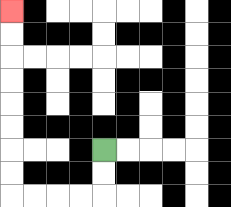{'start': '[4, 6]', 'end': '[0, 0]', 'path_directions': 'D,D,L,L,L,L,U,U,U,U,U,U,U,U', 'path_coordinates': '[[4, 6], [4, 7], [4, 8], [3, 8], [2, 8], [1, 8], [0, 8], [0, 7], [0, 6], [0, 5], [0, 4], [0, 3], [0, 2], [0, 1], [0, 0]]'}